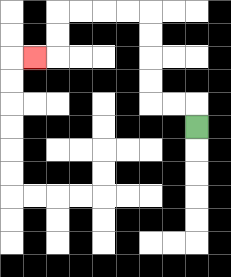{'start': '[8, 5]', 'end': '[1, 2]', 'path_directions': 'U,L,L,U,U,U,U,L,L,L,L,D,D,L', 'path_coordinates': '[[8, 5], [8, 4], [7, 4], [6, 4], [6, 3], [6, 2], [6, 1], [6, 0], [5, 0], [4, 0], [3, 0], [2, 0], [2, 1], [2, 2], [1, 2]]'}